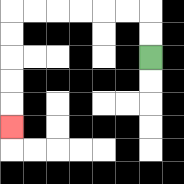{'start': '[6, 2]', 'end': '[0, 5]', 'path_directions': 'U,U,L,L,L,L,L,L,D,D,D,D,D', 'path_coordinates': '[[6, 2], [6, 1], [6, 0], [5, 0], [4, 0], [3, 0], [2, 0], [1, 0], [0, 0], [0, 1], [0, 2], [0, 3], [0, 4], [0, 5]]'}